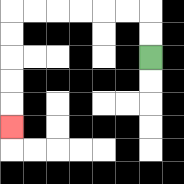{'start': '[6, 2]', 'end': '[0, 5]', 'path_directions': 'U,U,L,L,L,L,L,L,D,D,D,D,D', 'path_coordinates': '[[6, 2], [6, 1], [6, 0], [5, 0], [4, 0], [3, 0], [2, 0], [1, 0], [0, 0], [0, 1], [0, 2], [0, 3], [0, 4], [0, 5]]'}